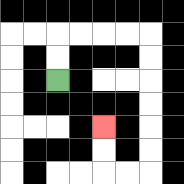{'start': '[2, 3]', 'end': '[4, 5]', 'path_directions': 'U,U,R,R,R,R,D,D,D,D,D,D,L,L,U,U', 'path_coordinates': '[[2, 3], [2, 2], [2, 1], [3, 1], [4, 1], [5, 1], [6, 1], [6, 2], [6, 3], [6, 4], [6, 5], [6, 6], [6, 7], [5, 7], [4, 7], [4, 6], [4, 5]]'}